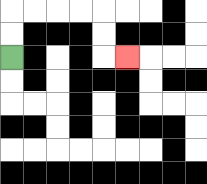{'start': '[0, 2]', 'end': '[5, 2]', 'path_directions': 'U,U,R,R,R,R,D,D,R', 'path_coordinates': '[[0, 2], [0, 1], [0, 0], [1, 0], [2, 0], [3, 0], [4, 0], [4, 1], [4, 2], [5, 2]]'}